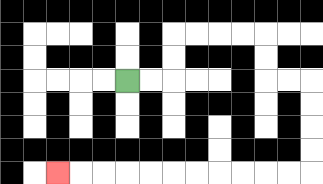{'start': '[5, 3]', 'end': '[2, 7]', 'path_directions': 'R,R,U,U,R,R,R,R,D,D,R,R,D,D,D,D,L,L,L,L,L,L,L,L,L,L,L', 'path_coordinates': '[[5, 3], [6, 3], [7, 3], [7, 2], [7, 1], [8, 1], [9, 1], [10, 1], [11, 1], [11, 2], [11, 3], [12, 3], [13, 3], [13, 4], [13, 5], [13, 6], [13, 7], [12, 7], [11, 7], [10, 7], [9, 7], [8, 7], [7, 7], [6, 7], [5, 7], [4, 7], [3, 7], [2, 7]]'}